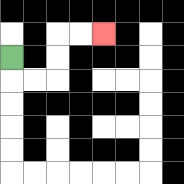{'start': '[0, 2]', 'end': '[4, 1]', 'path_directions': 'D,R,R,U,U,R,R', 'path_coordinates': '[[0, 2], [0, 3], [1, 3], [2, 3], [2, 2], [2, 1], [3, 1], [4, 1]]'}